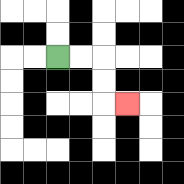{'start': '[2, 2]', 'end': '[5, 4]', 'path_directions': 'R,R,D,D,R', 'path_coordinates': '[[2, 2], [3, 2], [4, 2], [4, 3], [4, 4], [5, 4]]'}